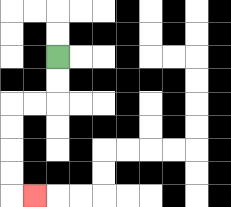{'start': '[2, 2]', 'end': '[1, 8]', 'path_directions': 'D,D,L,L,D,D,D,D,R', 'path_coordinates': '[[2, 2], [2, 3], [2, 4], [1, 4], [0, 4], [0, 5], [0, 6], [0, 7], [0, 8], [1, 8]]'}